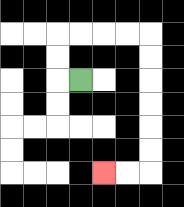{'start': '[3, 3]', 'end': '[4, 7]', 'path_directions': 'L,U,U,R,R,R,R,D,D,D,D,D,D,L,L', 'path_coordinates': '[[3, 3], [2, 3], [2, 2], [2, 1], [3, 1], [4, 1], [5, 1], [6, 1], [6, 2], [6, 3], [6, 4], [6, 5], [6, 6], [6, 7], [5, 7], [4, 7]]'}